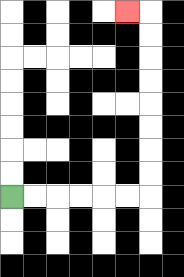{'start': '[0, 8]', 'end': '[5, 0]', 'path_directions': 'R,R,R,R,R,R,U,U,U,U,U,U,U,U,L', 'path_coordinates': '[[0, 8], [1, 8], [2, 8], [3, 8], [4, 8], [5, 8], [6, 8], [6, 7], [6, 6], [6, 5], [6, 4], [6, 3], [6, 2], [6, 1], [6, 0], [5, 0]]'}